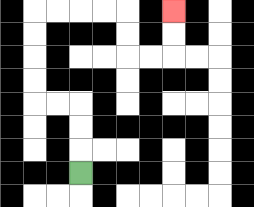{'start': '[3, 7]', 'end': '[7, 0]', 'path_directions': 'U,U,U,L,L,U,U,U,U,R,R,R,R,D,D,R,R,U,U', 'path_coordinates': '[[3, 7], [3, 6], [3, 5], [3, 4], [2, 4], [1, 4], [1, 3], [1, 2], [1, 1], [1, 0], [2, 0], [3, 0], [4, 0], [5, 0], [5, 1], [5, 2], [6, 2], [7, 2], [7, 1], [7, 0]]'}